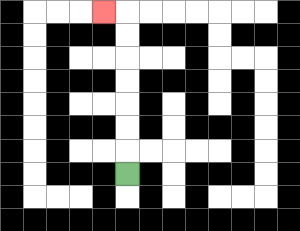{'start': '[5, 7]', 'end': '[4, 0]', 'path_directions': 'U,U,U,U,U,U,U,L', 'path_coordinates': '[[5, 7], [5, 6], [5, 5], [5, 4], [5, 3], [5, 2], [5, 1], [5, 0], [4, 0]]'}